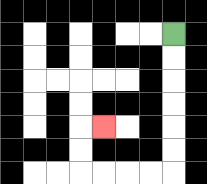{'start': '[7, 1]', 'end': '[4, 5]', 'path_directions': 'D,D,D,D,D,D,L,L,L,L,U,U,R', 'path_coordinates': '[[7, 1], [7, 2], [7, 3], [7, 4], [7, 5], [7, 6], [7, 7], [6, 7], [5, 7], [4, 7], [3, 7], [3, 6], [3, 5], [4, 5]]'}